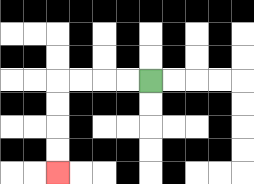{'start': '[6, 3]', 'end': '[2, 7]', 'path_directions': 'L,L,L,L,D,D,D,D', 'path_coordinates': '[[6, 3], [5, 3], [4, 3], [3, 3], [2, 3], [2, 4], [2, 5], [2, 6], [2, 7]]'}